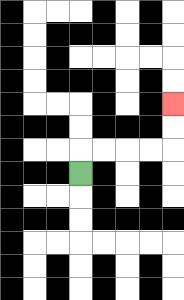{'start': '[3, 7]', 'end': '[7, 4]', 'path_directions': 'U,R,R,R,R,U,U', 'path_coordinates': '[[3, 7], [3, 6], [4, 6], [5, 6], [6, 6], [7, 6], [7, 5], [7, 4]]'}